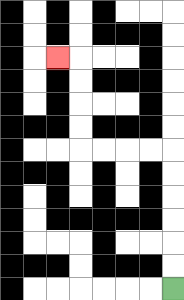{'start': '[7, 12]', 'end': '[2, 2]', 'path_directions': 'U,U,U,U,U,U,L,L,L,L,U,U,U,U,L', 'path_coordinates': '[[7, 12], [7, 11], [7, 10], [7, 9], [7, 8], [7, 7], [7, 6], [6, 6], [5, 6], [4, 6], [3, 6], [3, 5], [3, 4], [3, 3], [3, 2], [2, 2]]'}